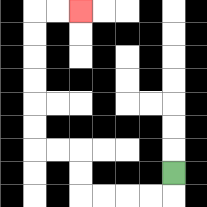{'start': '[7, 7]', 'end': '[3, 0]', 'path_directions': 'D,L,L,L,L,U,U,L,L,U,U,U,U,U,U,R,R', 'path_coordinates': '[[7, 7], [7, 8], [6, 8], [5, 8], [4, 8], [3, 8], [3, 7], [3, 6], [2, 6], [1, 6], [1, 5], [1, 4], [1, 3], [1, 2], [1, 1], [1, 0], [2, 0], [3, 0]]'}